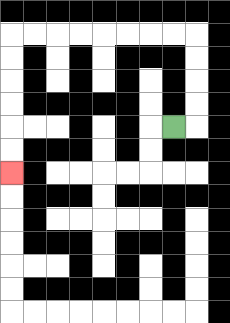{'start': '[7, 5]', 'end': '[0, 7]', 'path_directions': 'R,U,U,U,U,L,L,L,L,L,L,L,L,D,D,D,D,D,D', 'path_coordinates': '[[7, 5], [8, 5], [8, 4], [8, 3], [8, 2], [8, 1], [7, 1], [6, 1], [5, 1], [4, 1], [3, 1], [2, 1], [1, 1], [0, 1], [0, 2], [0, 3], [0, 4], [0, 5], [0, 6], [0, 7]]'}